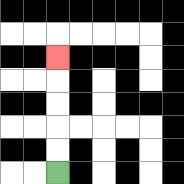{'start': '[2, 7]', 'end': '[2, 2]', 'path_directions': 'U,U,U,U,U', 'path_coordinates': '[[2, 7], [2, 6], [2, 5], [2, 4], [2, 3], [2, 2]]'}